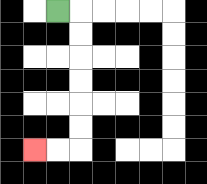{'start': '[2, 0]', 'end': '[1, 6]', 'path_directions': 'R,D,D,D,D,D,D,L,L', 'path_coordinates': '[[2, 0], [3, 0], [3, 1], [3, 2], [3, 3], [3, 4], [3, 5], [3, 6], [2, 6], [1, 6]]'}